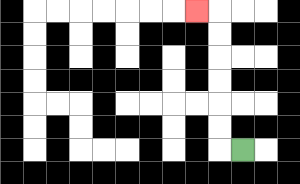{'start': '[10, 6]', 'end': '[8, 0]', 'path_directions': 'L,U,U,U,U,U,U,L', 'path_coordinates': '[[10, 6], [9, 6], [9, 5], [9, 4], [9, 3], [9, 2], [9, 1], [9, 0], [8, 0]]'}